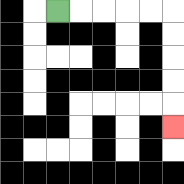{'start': '[2, 0]', 'end': '[7, 5]', 'path_directions': 'R,R,R,R,R,D,D,D,D,D', 'path_coordinates': '[[2, 0], [3, 0], [4, 0], [5, 0], [6, 0], [7, 0], [7, 1], [7, 2], [7, 3], [7, 4], [7, 5]]'}